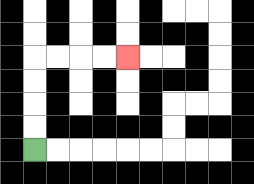{'start': '[1, 6]', 'end': '[5, 2]', 'path_directions': 'U,U,U,U,R,R,R,R', 'path_coordinates': '[[1, 6], [1, 5], [1, 4], [1, 3], [1, 2], [2, 2], [3, 2], [4, 2], [5, 2]]'}